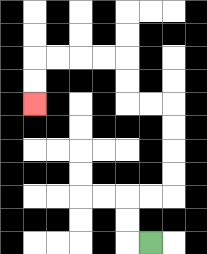{'start': '[6, 10]', 'end': '[1, 4]', 'path_directions': 'L,U,U,R,R,U,U,U,U,L,L,U,U,L,L,L,L,D,D', 'path_coordinates': '[[6, 10], [5, 10], [5, 9], [5, 8], [6, 8], [7, 8], [7, 7], [7, 6], [7, 5], [7, 4], [6, 4], [5, 4], [5, 3], [5, 2], [4, 2], [3, 2], [2, 2], [1, 2], [1, 3], [1, 4]]'}